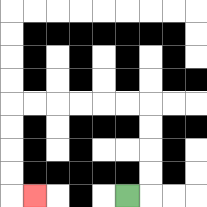{'start': '[5, 8]', 'end': '[1, 8]', 'path_directions': 'R,U,U,U,U,L,L,L,L,L,L,D,D,D,D,R', 'path_coordinates': '[[5, 8], [6, 8], [6, 7], [6, 6], [6, 5], [6, 4], [5, 4], [4, 4], [3, 4], [2, 4], [1, 4], [0, 4], [0, 5], [0, 6], [0, 7], [0, 8], [1, 8]]'}